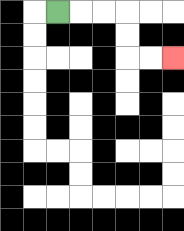{'start': '[2, 0]', 'end': '[7, 2]', 'path_directions': 'R,R,R,D,D,R,R', 'path_coordinates': '[[2, 0], [3, 0], [4, 0], [5, 0], [5, 1], [5, 2], [6, 2], [7, 2]]'}